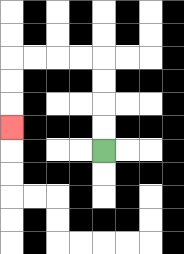{'start': '[4, 6]', 'end': '[0, 5]', 'path_directions': 'U,U,U,U,L,L,L,L,D,D,D', 'path_coordinates': '[[4, 6], [4, 5], [4, 4], [4, 3], [4, 2], [3, 2], [2, 2], [1, 2], [0, 2], [0, 3], [0, 4], [0, 5]]'}